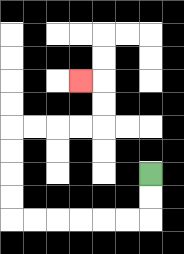{'start': '[6, 7]', 'end': '[3, 3]', 'path_directions': 'D,D,L,L,L,L,L,L,U,U,U,U,R,R,R,R,U,U,L', 'path_coordinates': '[[6, 7], [6, 8], [6, 9], [5, 9], [4, 9], [3, 9], [2, 9], [1, 9], [0, 9], [0, 8], [0, 7], [0, 6], [0, 5], [1, 5], [2, 5], [3, 5], [4, 5], [4, 4], [4, 3], [3, 3]]'}